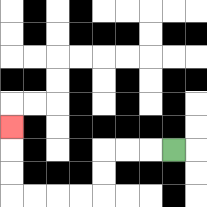{'start': '[7, 6]', 'end': '[0, 5]', 'path_directions': 'L,L,L,D,D,L,L,L,L,U,U,U', 'path_coordinates': '[[7, 6], [6, 6], [5, 6], [4, 6], [4, 7], [4, 8], [3, 8], [2, 8], [1, 8], [0, 8], [0, 7], [0, 6], [0, 5]]'}